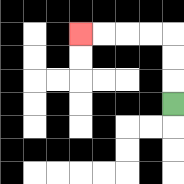{'start': '[7, 4]', 'end': '[3, 1]', 'path_directions': 'U,U,U,L,L,L,L', 'path_coordinates': '[[7, 4], [7, 3], [7, 2], [7, 1], [6, 1], [5, 1], [4, 1], [3, 1]]'}